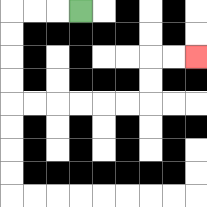{'start': '[3, 0]', 'end': '[8, 2]', 'path_directions': 'L,L,L,D,D,D,D,R,R,R,R,R,R,U,U,R,R', 'path_coordinates': '[[3, 0], [2, 0], [1, 0], [0, 0], [0, 1], [0, 2], [0, 3], [0, 4], [1, 4], [2, 4], [3, 4], [4, 4], [5, 4], [6, 4], [6, 3], [6, 2], [7, 2], [8, 2]]'}